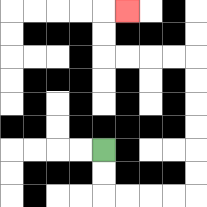{'start': '[4, 6]', 'end': '[5, 0]', 'path_directions': 'D,D,R,R,R,R,U,U,U,U,U,U,L,L,L,L,U,U,R', 'path_coordinates': '[[4, 6], [4, 7], [4, 8], [5, 8], [6, 8], [7, 8], [8, 8], [8, 7], [8, 6], [8, 5], [8, 4], [8, 3], [8, 2], [7, 2], [6, 2], [5, 2], [4, 2], [4, 1], [4, 0], [5, 0]]'}